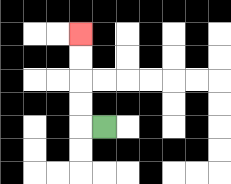{'start': '[4, 5]', 'end': '[3, 1]', 'path_directions': 'L,U,U,U,U', 'path_coordinates': '[[4, 5], [3, 5], [3, 4], [3, 3], [3, 2], [3, 1]]'}